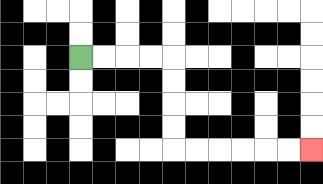{'start': '[3, 2]', 'end': '[13, 6]', 'path_directions': 'R,R,R,R,D,D,D,D,R,R,R,R,R,R', 'path_coordinates': '[[3, 2], [4, 2], [5, 2], [6, 2], [7, 2], [7, 3], [7, 4], [7, 5], [7, 6], [8, 6], [9, 6], [10, 6], [11, 6], [12, 6], [13, 6]]'}